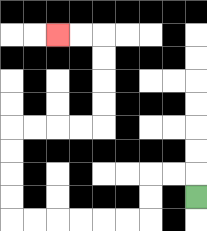{'start': '[8, 8]', 'end': '[2, 1]', 'path_directions': 'U,L,L,D,D,L,L,L,L,L,L,U,U,U,U,R,R,R,R,U,U,U,U,L,L', 'path_coordinates': '[[8, 8], [8, 7], [7, 7], [6, 7], [6, 8], [6, 9], [5, 9], [4, 9], [3, 9], [2, 9], [1, 9], [0, 9], [0, 8], [0, 7], [0, 6], [0, 5], [1, 5], [2, 5], [3, 5], [4, 5], [4, 4], [4, 3], [4, 2], [4, 1], [3, 1], [2, 1]]'}